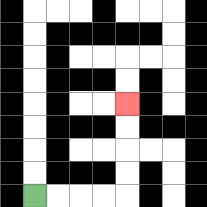{'start': '[1, 8]', 'end': '[5, 4]', 'path_directions': 'R,R,R,R,U,U,U,U', 'path_coordinates': '[[1, 8], [2, 8], [3, 8], [4, 8], [5, 8], [5, 7], [5, 6], [5, 5], [5, 4]]'}